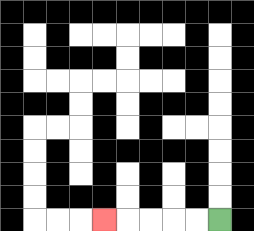{'start': '[9, 9]', 'end': '[4, 9]', 'path_directions': 'L,L,L,L,L', 'path_coordinates': '[[9, 9], [8, 9], [7, 9], [6, 9], [5, 9], [4, 9]]'}